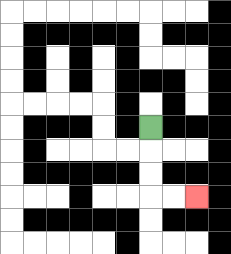{'start': '[6, 5]', 'end': '[8, 8]', 'path_directions': 'D,D,D,R,R', 'path_coordinates': '[[6, 5], [6, 6], [6, 7], [6, 8], [7, 8], [8, 8]]'}